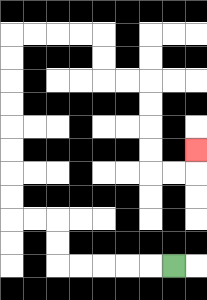{'start': '[7, 11]', 'end': '[8, 6]', 'path_directions': 'L,L,L,L,L,U,U,L,L,U,U,U,U,U,U,U,U,R,R,R,R,D,D,R,R,D,D,D,D,R,R,U', 'path_coordinates': '[[7, 11], [6, 11], [5, 11], [4, 11], [3, 11], [2, 11], [2, 10], [2, 9], [1, 9], [0, 9], [0, 8], [0, 7], [0, 6], [0, 5], [0, 4], [0, 3], [0, 2], [0, 1], [1, 1], [2, 1], [3, 1], [4, 1], [4, 2], [4, 3], [5, 3], [6, 3], [6, 4], [6, 5], [6, 6], [6, 7], [7, 7], [8, 7], [8, 6]]'}